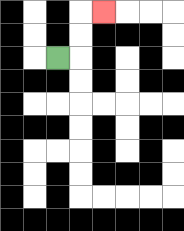{'start': '[2, 2]', 'end': '[4, 0]', 'path_directions': 'R,U,U,R', 'path_coordinates': '[[2, 2], [3, 2], [3, 1], [3, 0], [4, 0]]'}